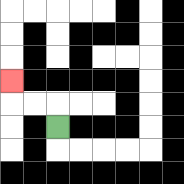{'start': '[2, 5]', 'end': '[0, 3]', 'path_directions': 'U,L,L,U', 'path_coordinates': '[[2, 5], [2, 4], [1, 4], [0, 4], [0, 3]]'}